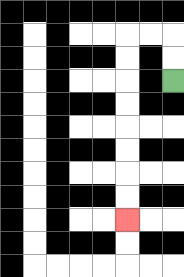{'start': '[7, 3]', 'end': '[5, 9]', 'path_directions': 'U,U,L,L,D,D,D,D,D,D,D,D', 'path_coordinates': '[[7, 3], [7, 2], [7, 1], [6, 1], [5, 1], [5, 2], [5, 3], [5, 4], [5, 5], [5, 6], [5, 7], [5, 8], [5, 9]]'}